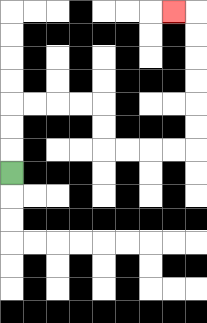{'start': '[0, 7]', 'end': '[7, 0]', 'path_directions': 'U,U,U,R,R,R,R,D,D,R,R,R,R,U,U,U,U,U,U,L', 'path_coordinates': '[[0, 7], [0, 6], [0, 5], [0, 4], [1, 4], [2, 4], [3, 4], [4, 4], [4, 5], [4, 6], [5, 6], [6, 6], [7, 6], [8, 6], [8, 5], [8, 4], [8, 3], [8, 2], [8, 1], [8, 0], [7, 0]]'}